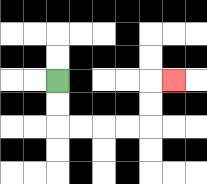{'start': '[2, 3]', 'end': '[7, 3]', 'path_directions': 'D,D,R,R,R,R,U,U,R', 'path_coordinates': '[[2, 3], [2, 4], [2, 5], [3, 5], [4, 5], [5, 5], [6, 5], [6, 4], [6, 3], [7, 3]]'}